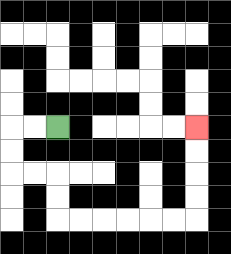{'start': '[2, 5]', 'end': '[8, 5]', 'path_directions': 'L,L,D,D,R,R,D,D,R,R,R,R,R,R,U,U,U,U', 'path_coordinates': '[[2, 5], [1, 5], [0, 5], [0, 6], [0, 7], [1, 7], [2, 7], [2, 8], [2, 9], [3, 9], [4, 9], [5, 9], [6, 9], [7, 9], [8, 9], [8, 8], [8, 7], [8, 6], [8, 5]]'}